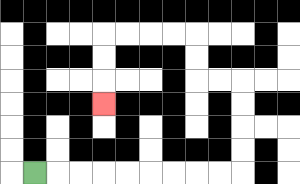{'start': '[1, 7]', 'end': '[4, 4]', 'path_directions': 'R,R,R,R,R,R,R,R,R,U,U,U,U,L,L,U,U,L,L,L,L,D,D,D', 'path_coordinates': '[[1, 7], [2, 7], [3, 7], [4, 7], [5, 7], [6, 7], [7, 7], [8, 7], [9, 7], [10, 7], [10, 6], [10, 5], [10, 4], [10, 3], [9, 3], [8, 3], [8, 2], [8, 1], [7, 1], [6, 1], [5, 1], [4, 1], [4, 2], [4, 3], [4, 4]]'}